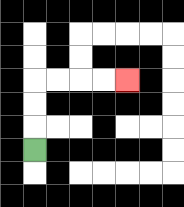{'start': '[1, 6]', 'end': '[5, 3]', 'path_directions': 'U,U,U,R,R,R,R', 'path_coordinates': '[[1, 6], [1, 5], [1, 4], [1, 3], [2, 3], [3, 3], [4, 3], [5, 3]]'}